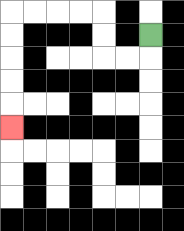{'start': '[6, 1]', 'end': '[0, 5]', 'path_directions': 'D,L,L,U,U,L,L,L,L,D,D,D,D,D', 'path_coordinates': '[[6, 1], [6, 2], [5, 2], [4, 2], [4, 1], [4, 0], [3, 0], [2, 0], [1, 0], [0, 0], [0, 1], [0, 2], [0, 3], [0, 4], [0, 5]]'}